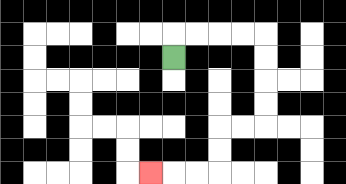{'start': '[7, 2]', 'end': '[6, 7]', 'path_directions': 'U,R,R,R,R,D,D,D,D,L,L,D,D,L,L,L', 'path_coordinates': '[[7, 2], [7, 1], [8, 1], [9, 1], [10, 1], [11, 1], [11, 2], [11, 3], [11, 4], [11, 5], [10, 5], [9, 5], [9, 6], [9, 7], [8, 7], [7, 7], [6, 7]]'}